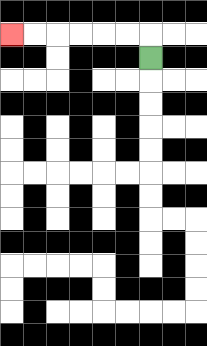{'start': '[6, 2]', 'end': '[0, 1]', 'path_directions': 'U,L,L,L,L,L,L', 'path_coordinates': '[[6, 2], [6, 1], [5, 1], [4, 1], [3, 1], [2, 1], [1, 1], [0, 1]]'}